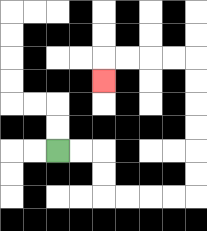{'start': '[2, 6]', 'end': '[4, 3]', 'path_directions': 'R,R,D,D,R,R,R,R,U,U,U,U,U,U,L,L,L,L,D', 'path_coordinates': '[[2, 6], [3, 6], [4, 6], [4, 7], [4, 8], [5, 8], [6, 8], [7, 8], [8, 8], [8, 7], [8, 6], [8, 5], [8, 4], [8, 3], [8, 2], [7, 2], [6, 2], [5, 2], [4, 2], [4, 3]]'}